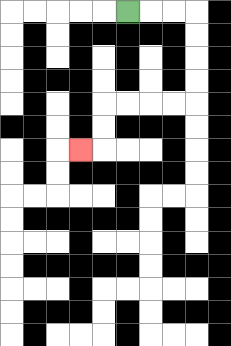{'start': '[5, 0]', 'end': '[3, 6]', 'path_directions': 'R,R,R,D,D,D,D,L,L,L,L,D,D,L', 'path_coordinates': '[[5, 0], [6, 0], [7, 0], [8, 0], [8, 1], [8, 2], [8, 3], [8, 4], [7, 4], [6, 4], [5, 4], [4, 4], [4, 5], [4, 6], [3, 6]]'}